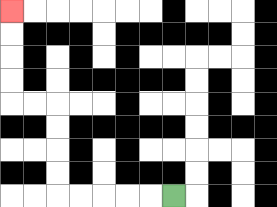{'start': '[7, 8]', 'end': '[0, 0]', 'path_directions': 'L,L,L,L,L,U,U,U,U,L,L,U,U,U,U', 'path_coordinates': '[[7, 8], [6, 8], [5, 8], [4, 8], [3, 8], [2, 8], [2, 7], [2, 6], [2, 5], [2, 4], [1, 4], [0, 4], [0, 3], [0, 2], [0, 1], [0, 0]]'}